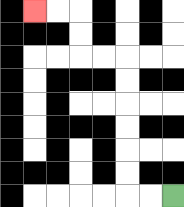{'start': '[7, 8]', 'end': '[1, 0]', 'path_directions': 'L,L,U,U,U,U,U,U,L,L,U,U,L,L', 'path_coordinates': '[[7, 8], [6, 8], [5, 8], [5, 7], [5, 6], [5, 5], [5, 4], [5, 3], [5, 2], [4, 2], [3, 2], [3, 1], [3, 0], [2, 0], [1, 0]]'}